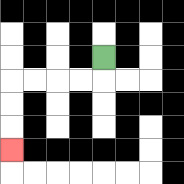{'start': '[4, 2]', 'end': '[0, 6]', 'path_directions': 'D,L,L,L,L,D,D,D', 'path_coordinates': '[[4, 2], [4, 3], [3, 3], [2, 3], [1, 3], [0, 3], [0, 4], [0, 5], [0, 6]]'}